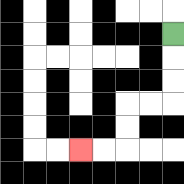{'start': '[7, 1]', 'end': '[3, 6]', 'path_directions': 'D,D,D,L,L,D,D,L,L', 'path_coordinates': '[[7, 1], [7, 2], [7, 3], [7, 4], [6, 4], [5, 4], [5, 5], [5, 6], [4, 6], [3, 6]]'}